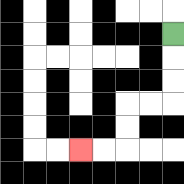{'start': '[7, 1]', 'end': '[3, 6]', 'path_directions': 'D,D,D,L,L,D,D,L,L', 'path_coordinates': '[[7, 1], [7, 2], [7, 3], [7, 4], [6, 4], [5, 4], [5, 5], [5, 6], [4, 6], [3, 6]]'}